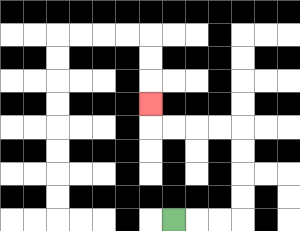{'start': '[7, 9]', 'end': '[6, 4]', 'path_directions': 'R,R,R,U,U,U,U,L,L,L,L,U', 'path_coordinates': '[[7, 9], [8, 9], [9, 9], [10, 9], [10, 8], [10, 7], [10, 6], [10, 5], [9, 5], [8, 5], [7, 5], [6, 5], [6, 4]]'}